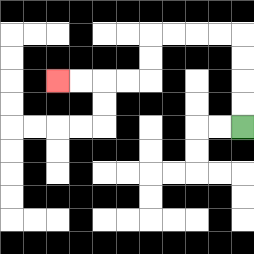{'start': '[10, 5]', 'end': '[2, 3]', 'path_directions': 'U,U,U,U,L,L,L,L,D,D,L,L,L,L', 'path_coordinates': '[[10, 5], [10, 4], [10, 3], [10, 2], [10, 1], [9, 1], [8, 1], [7, 1], [6, 1], [6, 2], [6, 3], [5, 3], [4, 3], [3, 3], [2, 3]]'}